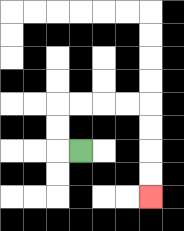{'start': '[3, 6]', 'end': '[6, 8]', 'path_directions': 'L,U,U,R,R,R,R,D,D,D,D', 'path_coordinates': '[[3, 6], [2, 6], [2, 5], [2, 4], [3, 4], [4, 4], [5, 4], [6, 4], [6, 5], [6, 6], [6, 7], [6, 8]]'}